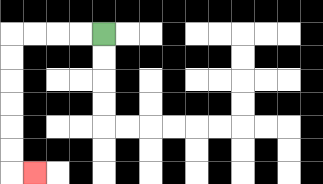{'start': '[4, 1]', 'end': '[1, 7]', 'path_directions': 'L,L,L,L,D,D,D,D,D,D,R', 'path_coordinates': '[[4, 1], [3, 1], [2, 1], [1, 1], [0, 1], [0, 2], [0, 3], [0, 4], [0, 5], [0, 6], [0, 7], [1, 7]]'}